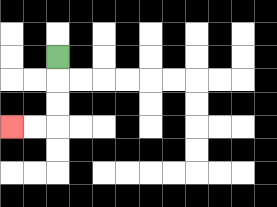{'start': '[2, 2]', 'end': '[0, 5]', 'path_directions': 'D,D,D,L,L', 'path_coordinates': '[[2, 2], [2, 3], [2, 4], [2, 5], [1, 5], [0, 5]]'}